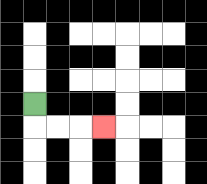{'start': '[1, 4]', 'end': '[4, 5]', 'path_directions': 'D,R,R,R', 'path_coordinates': '[[1, 4], [1, 5], [2, 5], [3, 5], [4, 5]]'}